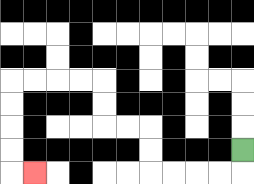{'start': '[10, 6]', 'end': '[1, 7]', 'path_directions': 'D,L,L,L,L,U,U,L,L,U,U,L,L,L,L,D,D,D,D,R', 'path_coordinates': '[[10, 6], [10, 7], [9, 7], [8, 7], [7, 7], [6, 7], [6, 6], [6, 5], [5, 5], [4, 5], [4, 4], [4, 3], [3, 3], [2, 3], [1, 3], [0, 3], [0, 4], [0, 5], [0, 6], [0, 7], [1, 7]]'}